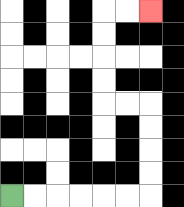{'start': '[0, 8]', 'end': '[6, 0]', 'path_directions': 'R,R,R,R,R,R,U,U,U,U,L,L,U,U,U,U,R,R', 'path_coordinates': '[[0, 8], [1, 8], [2, 8], [3, 8], [4, 8], [5, 8], [6, 8], [6, 7], [6, 6], [6, 5], [6, 4], [5, 4], [4, 4], [4, 3], [4, 2], [4, 1], [4, 0], [5, 0], [6, 0]]'}